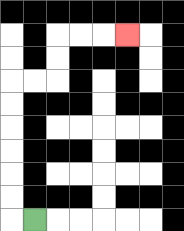{'start': '[1, 9]', 'end': '[5, 1]', 'path_directions': 'L,U,U,U,U,U,U,R,R,U,U,R,R,R', 'path_coordinates': '[[1, 9], [0, 9], [0, 8], [0, 7], [0, 6], [0, 5], [0, 4], [0, 3], [1, 3], [2, 3], [2, 2], [2, 1], [3, 1], [4, 1], [5, 1]]'}